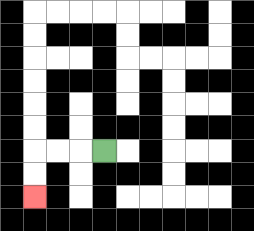{'start': '[4, 6]', 'end': '[1, 8]', 'path_directions': 'L,L,L,D,D', 'path_coordinates': '[[4, 6], [3, 6], [2, 6], [1, 6], [1, 7], [1, 8]]'}